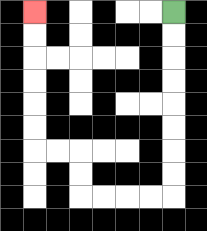{'start': '[7, 0]', 'end': '[1, 0]', 'path_directions': 'D,D,D,D,D,D,D,D,L,L,L,L,U,U,L,L,U,U,U,U,U,U', 'path_coordinates': '[[7, 0], [7, 1], [7, 2], [7, 3], [7, 4], [7, 5], [7, 6], [7, 7], [7, 8], [6, 8], [5, 8], [4, 8], [3, 8], [3, 7], [3, 6], [2, 6], [1, 6], [1, 5], [1, 4], [1, 3], [1, 2], [1, 1], [1, 0]]'}